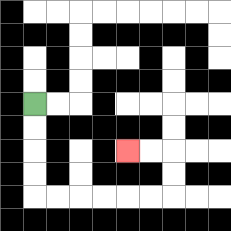{'start': '[1, 4]', 'end': '[5, 6]', 'path_directions': 'D,D,D,D,R,R,R,R,R,R,U,U,L,L', 'path_coordinates': '[[1, 4], [1, 5], [1, 6], [1, 7], [1, 8], [2, 8], [3, 8], [4, 8], [5, 8], [6, 8], [7, 8], [7, 7], [7, 6], [6, 6], [5, 6]]'}